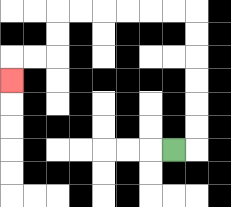{'start': '[7, 6]', 'end': '[0, 3]', 'path_directions': 'R,U,U,U,U,U,U,L,L,L,L,L,L,D,D,L,L,D', 'path_coordinates': '[[7, 6], [8, 6], [8, 5], [8, 4], [8, 3], [8, 2], [8, 1], [8, 0], [7, 0], [6, 0], [5, 0], [4, 0], [3, 0], [2, 0], [2, 1], [2, 2], [1, 2], [0, 2], [0, 3]]'}